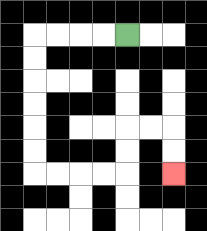{'start': '[5, 1]', 'end': '[7, 7]', 'path_directions': 'L,L,L,L,D,D,D,D,D,D,R,R,R,R,U,U,R,R,D,D', 'path_coordinates': '[[5, 1], [4, 1], [3, 1], [2, 1], [1, 1], [1, 2], [1, 3], [1, 4], [1, 5], [1, 6], [1, 7], [2, 7], [3, 7], [4, 7], [5, 7], [5, 6], [5, 5], [6, 5], [7, 5], [7, 6], [7, 7]]'}